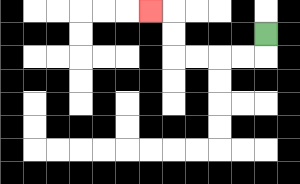{'start': '[11, 1]', 'end': '[6, 0]', 'path_directions': 'D,L,L,L,L,U,U,L', 'path_coordinates': '[[11, 1], [11, 2], [10, 2], [9, 2], [8, 2], [7, 2], [7, 1], [7, 0], [6, 0]]'}